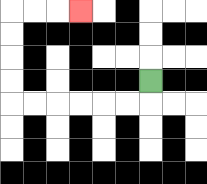{'start': '[6, 3]', 'end': '[3, 0]', 'path_directions': 'D,L,L,L,L,L,L,U,U,U,U,R,R,R', 'path_coordinates': '[[6, 3], [6, 4], [5, 4], [4, 4], [3, 4], [2, 4], [1, 4], [0, 4], [0, 3], [0, 2], [0, 1], [0, 0], [1, 0], [2, 0], [3, 0]]'}